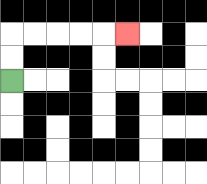{'start': '[0, 3]', 'end': '[5, 1]', 'path_directions': 'U,U,R,R,R,R,R', 'path_coordinates': '[[0, 3], [0, 2], [0, 1], [1, 1], [2, 1], [3, 1], [4, 1], [5, 1]]'}